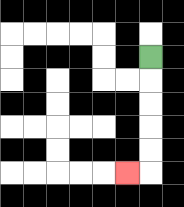{'start': '[6, 2]', 'end': '[5, 7]', 'path_directions': 'D,D,D,D,D,L', 'path_coordinates': '[[6, 2], [6, 3], [6, 4], [6, 5], [6, 6], [6, 7], [5, 7]]'}